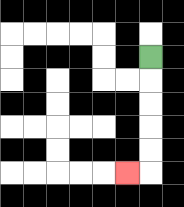{'start': '[6, 2]', 'end': '[5, 7]', 'path_directions': 'D,D,D,D,D,L', 'path_coordinates': '[[6, 2], [6, 3], [6, 4], [6, 5], [6, 6], [6, 7], [5, 7]]'}